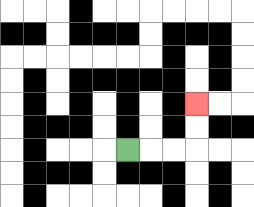{'start': '[5, 6]', 'end': '[8, 4]', 'path_directions': 'R,R,R,U,U', 'path_coordinates': '[[5, 6], [6, 6], [7, 6], [8, 6], [8, 5], [8, 4]]'}